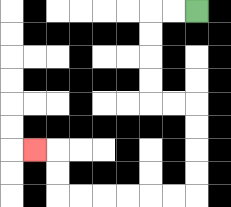{'start': '[8, 0]', 'end': '[1, 6]', 'path_directions': 'L,L,D,D,D,D,R,R,D,D,D,D,L,L,L,L,L,L,U,U,L', 'path_coordinates': '[[8, 0], [7, 0], [6, 0], [6, 1], [6, 2], [6, 3], [6, 4], [7, 4], [8, 4], [8, 5], [8, 6], [8, 7], [8, 8], [7, 8], [6, 8], [5, 8], [4, 8], [3, 8], [2, 8], [2, 7], [2, 6], [1, 6]]'}